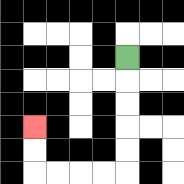{'start': '[5, 2]', 'end': '[1, 5]', 'path_directions': 'D,D,D,D,D,L,L,L,L,U,U', 'path_coordinates': '[[5, 2], [5, 3], [5, 4], [5, 5], [5, 6], [5, 7], [4, 7], [3, 7], [2, 7], [1, 7], [1, 6], [1, 5]]'}